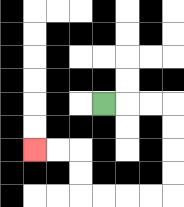{'start': '[4, 4]', 'end': '[1, 6]', 'path_directions': 'R,R,R,D,D,D,D,L,L,L,L,U,U,L,L', 'path_coordinates': '[[4, 4], [5, 4], [6, 4], [7, 4], [7, 5], [7, 6], [7, 7], [7, 8], [6, 8], [5, 8], [4, 8], [3, 8], [3, 7], [3, 6], [2, 6], [1, 6]]'}